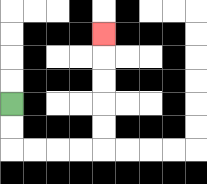{'start': '[0, 4]', 'end': '[4, 1]', 'path_directions': 'D,D,R,R,R,R,U,U,U,U,U', 'path_coordinates': '[[0, 4], [0, 5], [0, 6], [1, 6], [2, 6], [3, 6], [4, 6], [4, 5], [4, 4], [4, 3], [4, 2], [4, 1]]'}